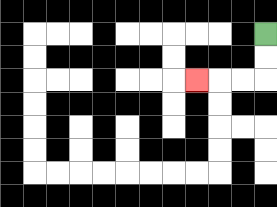{'start': '[11, 1]', 'end': '[8, 3]', 'path_directions': 'D,D,L,L,L', 'path_coordinates': '[[11, 1], [11, 2], [11, 3], [10, 3], [9, 3], [8, 3]]'}